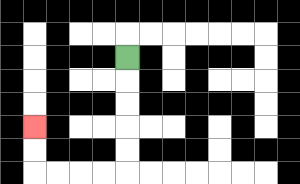{'start': '[5, 2]', 'end': '[1, 5]', 'path_directions': 'D,D,D,D,D,L,L,L,L,U,U', 'path_coordinates': '[[5, 2], [5, 3], [5, 4], [5, 5], [5, 6], [5, 7], [4, 7], [3, 7], [2, 7], [1, 7], [1, 6], [1, 5]]'}